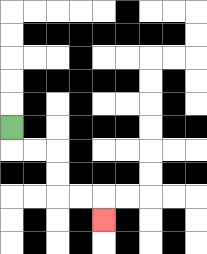{'start': '[0, 5]', 'end': '[4, 9]', 'path_directions': 'D,R,R,D,D,R,R,D', 'path_coordinates': '[[0, 5], [0, 6], [1, 6], [2, 6], [2, 7], [2, 8], [3, 8], [4, 8], [4, 9]]'}